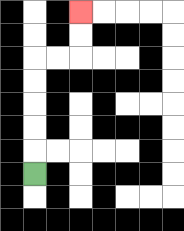{'start': '[1, 7]', 'end': '[3, 0]', 'path_directions': 'U,U,U,U,U,R,R,U,U', 'path_coordinates': '[[1, 7], [1, 6], [1, 5], [1, 4], [1, 3], [1, 2], [2, 2], [3, 2], [3, 1], [3, 0]]'}